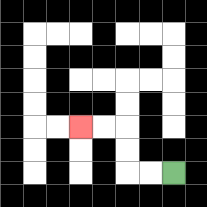{'start': '[7, 7]', 'end': '[3, 5]', 'path_directions': 'L,L,U,U,L,L', 'path_coordinates': '[[7, 7], [6, 7], [5, 7], [5, 6], [5, 5], [4, 5], [3, 5]]'}